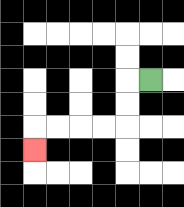{'start': '[6, 3]', 'end': '[1, 6]', 'path_directions': 'L,D,D,L,L,L,L,D', 'path_coordinates': '[[6, 3], [5, 3], [5, 4], [5, 5], [4, 5], [3, 5], [2, 5], [1, 5], [1, 6]]'}